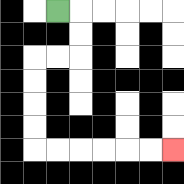{'start': '[2, 0]', 'end': '[7, 6]', 'path_directions': 'R,D,D,L,L,D,D,D,D,R,R,R,R,R,R', 'path_coordinates': '[[2, 0], [3, 0], [3, 1], [3, 2], [2, 2], [1, 2], [1, 3], [1, 4], [1, 5], [1, 6], [2, 6], [3, 6], [4, 6], [5, 6], [6, 6], [7, 6]]'}